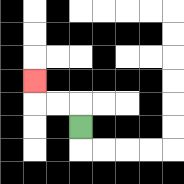{'start': '[3, 5]', 'end': '[1, 3]', 'path_directions': 'U,L,L,U', 'path_coordinates': '[[3, 5], [3, 4], [2, 4], [1, 4], [1, 3]]'}